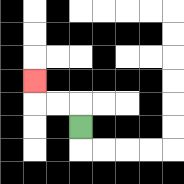{'start': '[3, 5]', 'end': '[1, 3]', 'path_directions': 'U,L,L,U', 'path_coordinates': '[[3, 5], [3, 4], [2, 4], [1, 4], [1, 3]]'}